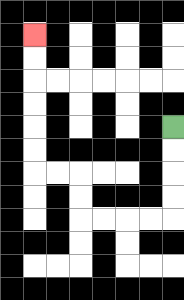{'start': '[7, 5]', 'end': '[1, 1]', 'path_directions': 'D,D,D,D,L,L,L,L,U,U,L,L,U,U,U,U,U,U', 'path_coordinates': '[[7, 5], [7, 6], [7, 7], [7, 8], [7, 9], [6, 9], [5, 9], [4, 9], [3, 9], [3, 8], [3, 7], [2, 7], [1, 7], [1, 6], [1, 5], [1, 4], [1, 3], [1, 2], [1, 1]]'}